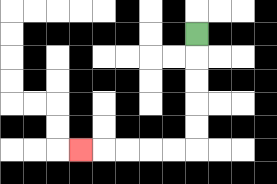{'start': '[8, 1]', 'end': '[3, 6]', 'path_directions': 'D,D,D,D,D,L,L,L,L,L', 'path_coordinates': '[[8, 1], [8, 2], [8, 3], [8, 4], [8, 5], [8, 6], [7, 6], [6, 6], [5, 6], [4, 6], [3, 6]]'}